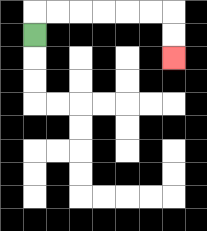{'start': '[1, 1]', 'end': '[7, 2]', 'path_directions': 'U,R,R,R,R,R,R,D,D', 'path_coordinates': '[[1, 1], [1, 0], [2, 0], [3, 0], [4, 0], [5, 0], [6, 0], [7, 0], [7, 1], [7, 2]]'}